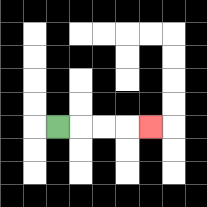{'start': '[2, 5]', 'end': '[6, 5]', 'path_directions': 'R,R,R,R', 'path_coordinates': '[[2, 5], [3, 5], [4, 5], [5, 5], [6, 5]]'}